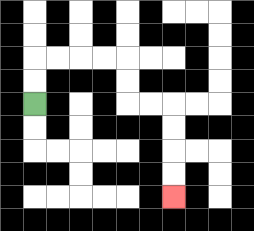{'start': '[1, 4]', 'end': '[7, 8]', 'path_directions': 'U,U,R,R,R,R,D,D,R,R,D,D,D,D', 'path_coordinates': '[[1, 4], [1, 3], [1, 2], [2, 2], [3, 2], [4, 2], [5, 2], [5, 3], [5, 4], [6, 4], [7, 4], [7, 5], [7, 6], [7, 7], [7, 8]]'}